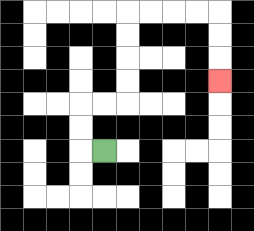{'start': '[4, 6]', 'end': '[9, 3]', 'path_directions': 'L,U,U,R,R,U,U,U,U,R,R,R,R,D,D,D', 'path_coordinates': '[[4, 6], [3, 6], [3, 5], [3, 4], [4, 4], [5, 4], [5, 3], [5, 2], [5, 1], [5, 0], [6, 0], [7, 0], [8, 0], [9, 0], [9, 1], [9, 2], [9, 3]]'}